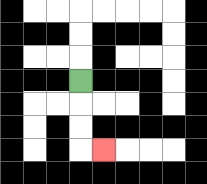{'start': '[3, 3]', 'end': '[4, 6]', 'path_directions': 'D,D,D,R', 'path_coordinates': '[[3, 3], [3, 4], [3, 5], [3, 6], [4, 6]]'}